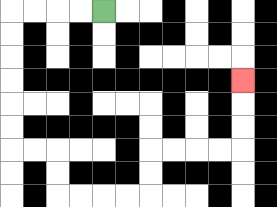{'start': '[4, 0]', 'end': '[10, 3]', 'path_directions': 'L,L,L,L,D,D,D,D,D,D,R,R,D,D,R,R,R,R,U,U,R,R,R,R,U,U,U', 'path_coordinates': '[[4, 0], [3, 0], [2, 0], [1, 0], [0, 0], [0, 1], [0, 2], [0, 3], [0, 4], [0, 5], [0, 6], [1, 6], [2, 6], [2, 7], [2, 8], [3, 8], [4, 8], [5, 8], [6, 8], [6, 7], [6, 6], [7, 6], [8, 6], [9, 6], [10, 6], [10, 5], [10, 4], [10, 3]]'}